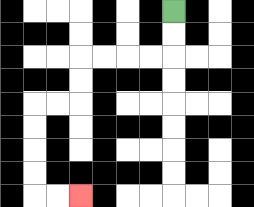{'start': '[7, 0]', 'end': '[3, 8]', 'path_directions': 'D,D,L,L,L,L,D,D,L,L,D,D,D,D,R,R', 'path_coordinates': '[[7, 0], [7, 1], [7, 2], [6, 2], [5, 2], [4, 2], [3, 2], [3, 3], [3, 4], [2, 4], [1, 4], [1, 5], [1, 6], [1, 7], [1, 8], [2, 8], [3, 8]]'}